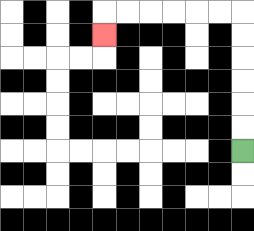{'start': '[10, 6]', 'end': '[4, 1]', 'path_directions': 'U,U,U,U,U,U,L,L,L,L,L,L,D', 'path_coordinates': '[[10, 6], [10, 5], [10, 4], [10, 3], [10, 2], [10, 1], [10, 0], [9, 0], [8, 0], [7, 0], [6, 0], [5, 0], [4, 0], [4, 1]]'}